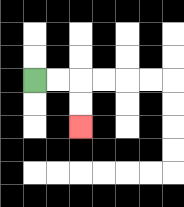{'start': '[1, 3]', 'end': '[3, 5]', 'path_directions': 'R,R,D,D', 'path_coordinates': '[[1, 3], [2, 3], [3, 3], [3, 4], [3, 5]]'}